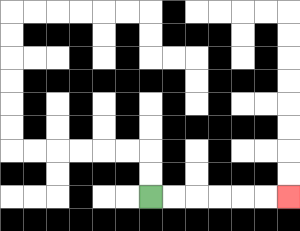{'start': '[6, 8]', 'end': '[12, 8]', 'path_directions': 'R,R,R,R,R,R', 'path_coordinates': '[[6, 8], [7, 8], [8, 8], [9, 8], [10, 8], [11, 8], [12, 8]]'}